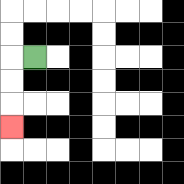{'start': '[1, 2]', 'end': '[0, 5]', 'path_directions': 'L,D,D,D', 'path_coordinates': '[[1, 2], [0, 2], [0, 3], [0, 4], [0, 5]]'}